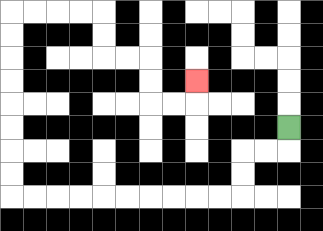{'start': '[12, 5]', 'end': '[8, 3]', 'path_directions': 'D,L,L,D,D,L,L,L,L,L,L,L,L,L,L,U,U,U,U,U,U,U,U,R,R,R,R,D,D,R,R,D,D,R,R,U', 'path_coordinates': '[[12, 5], [12, 6], [11, 6], [10, 6], [10, 7], [10, 8], [9, 8], [8, 8], [7, 8], [6, 8], [5, 8], [4, 8], [3, 8], [2, 8], [1, 8], [0, 8], [0, 7], [0, 6], [0, 5], [0, 4], [0, 3], [0, 2], [0, 1], [0, 0], [1, 0], [2, 0], [3, 0], [4, 0], [4, 1], [4, 2], [5, 2], [6, 2], [6, 3], [6, 4], [7, 4], [8, 4], [8, 3]]'}